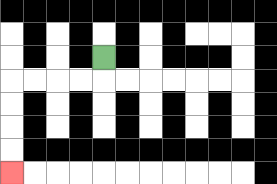{'start': '[4, 2]', 'end': '[0, 7]', 'path_directions': 'D,L,L,L,L,D,D,D,D', 'path_coordinates': '[[4, 2], [4, 3], [3, 3], [2, 3], [1, 3], [0, 3], [0, 4], [0, 5], [0, 6], [0, 7]]'}